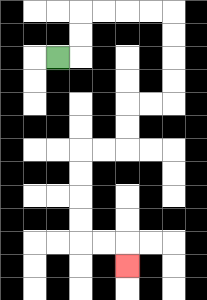{'start': '[2, 2]', 'end': '[5, 11]', 'path_directions': 'R,U,U,R,R,R,R,D,D,D,D,L,L,D,D,L,L,D,D,D,D,R,R,D', 'path_coordinates': '[[2, 2], [3, 2], [3, 1], [3, 0], [4, 0], [5, 0], [6, 0], [7, 0], [7, 1], [7, 2], [7, 3], [7, 4], [6, 4], [5, 4], [5, 5], [5, 6], [4, 6], [3, 6], [3, 7], [3, 8], [3, 9], [3, 10], [4, 10], [5, 10], [5, 11]]'}